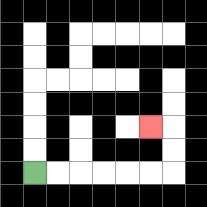{'start': '[1, 7]', 'end': '[6, 5]', 'path_directions': 'R,R,R,R,R,R,U,U,L', 'path_coordinates': '[[1, 7], [2, 7], [3, 7], [4, 7], [5, 7], [6, 7], [7, 7], [7, 6], [7, 5], [6, 5]]'}